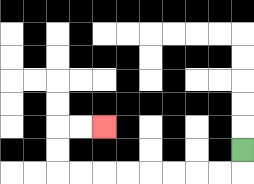{'start': '[10, 6]', 'end': '[4, 5]', 'path_directions': 'D,L,L,L,L,L,L,L,L,U,U,R,R', 'path_coordinates': '[[10, 6], [10, 7], [9, 7], [8, 7], [7, 7], [6, 7], [5, 7], [4, 7], [3, 7], [2, 7], [2, 6], [2, 5], [3, 5], [4, 5]]'}